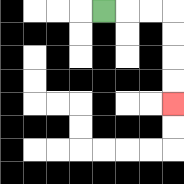{'start': '[4, 0]', 'end': '[7, 4]', 'path_directions': 'R,R,R,D,D,D,D', 'path_coordinates': '[[4, 0], [5, 0], [6, 0], [7, 0], [7, 1], [7, 2], [7, 3], [7, 4]]'}